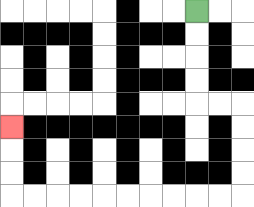{'start': '[8, 0]', 'end': '[0, 5]', 'path_directions': 'D,D,D,D,R,R,D,D,D,D,L,L,L,L,L,L,L,L,L,L,U,U,U', 'path_coordinates': '[[8, 0], [8, 1], [8, 2], [8, 3], [8, 4], [9, 4], [10, 4], [10, 5], [10, 6], [10, 7], [10, 8], [9, 8], [8, 8], [7, 8], [6, 8], [5, 8], [4, 8], [3, 8], [2, 8], [1, 8], [0, 8], [0, 7], [0, 6], [0, 5]]'}